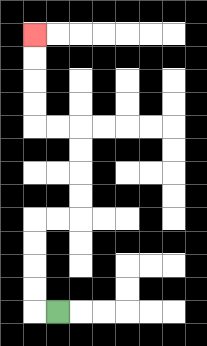{'start': '[2, 13]', 'end': '[1, 1]', 'path_directions': 'L,U,U,U,U,R,R,U,U,U,U,L,L,U,U,U,U', 'path_coordinates': '[[2, 13], [1, 13], [1, 12], [1, 11], [1, 10], [1, 9], [2, 9], [3, 9], [3, 8], [3, 7], [3, 6], [3, 5], [2, 5], [1, 5], [1, 4], [1, 3], [1, 2], [1, 1]]'}